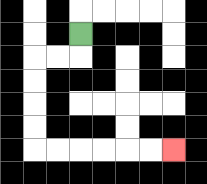{'start': '[3, 1]', 'end': '[7, 6]', 'path_directions': 'D,L,L,D,D,D,D,R,R,R,R,R,R', 'path_coordinates': '[[3, 1], [3, 2], [2, 2], [1, 2], [1, 3], [1, 4], [1, 5], [1, 6], [2, 6], [3, 6], [4, 6], [5, 6], [6, 6], [7, 6]]'}